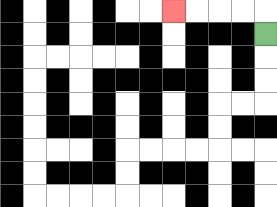{'start': '[11, 1]', 'end': '[7, 0]', 'path_directions': 'U,L,L,L,L', 'path_coordinates': '[[11, 1], [11, 0], [10, 0], [9, 0], [8, 0], [7, 0]]'}